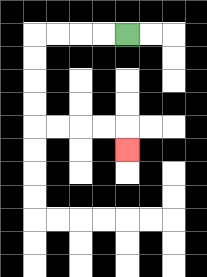{'start': '[5, 1]', 'end': '[5, 6]', 'path_directions': 'L,L,L,L,D,D,D,D,R,R,R,R,D', 'path_coordinates': '[[5, 1], [4, 1], [3, 1], [2, 1], [1, 1], [1, 2], [1, 3], [1, 4], [1, 5], [2, 5], [3, 5], [4, 5], [5, 5], [5, 6]]'}